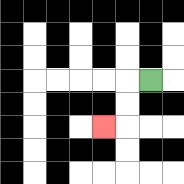{'start': '[6, 3]', 'end': '[4, 5]', 'path_directions': 'L,D,D,L', 'path_coordinates': '[[6, 3], [5, 3], [5, 4], [5, 5], [4, 5]]'}